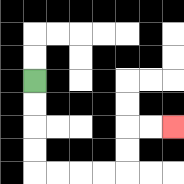{'start': '[1, 3]', 'end': '[7, 5]', 'path_directions': 'D,D,D,D,R,R,R,R,U,U,R,R', 'path_coordinates': '[[1, 3], [1, 4], [1, 5], [1, 6], [1, 7], [2, 7], [3, 7], [4, 7], [5, 7], [5, 6], [5, 5], [6, 5], [7, 5]]'}